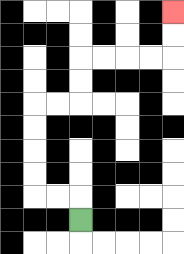{'start': '[3, 9]', 'end': '[7, 0]', 'path_directions': 'U,L,L,U,U,U,U,R,R,U,U,R,R,R,R,U,U', 'path_coordinates': '[[3, 9], [3, 8], [2, 8], [1, 8], [1, 7], [1, 6], [1, 5], [1, 4], [2, 4], [3, 4], [3, 3], [3, 2], [4, 2], [5, 2], [6, 2], [7, 2], [7, 1], [7, 0]]'}